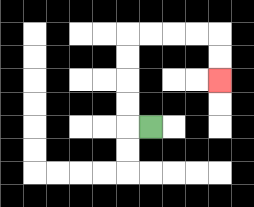{'start': '[6, 5]', 'end': '[9, 3]', 'path_directions': 'L,U,U,U,U,R,R,R,R,D,D', 'path_coordinates': '[[6, 5], [5, 5], [5, 4], [5, 3], [5, 2], [5, 1], [6, 1], [7, 1], [8, 1], [9, 1], [9, 2], [9, 3]]'}